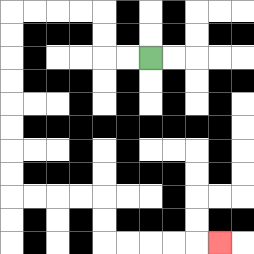{'start': '[6, 2]', 'end': '[9, 10]', 'path_directions': 'L,L,U,U,L,L,L,L,D,D,D,D,D,D,D,D,R,R,R,R,D,D,R,R,R,R,R', 'path_coordinates': '[[6, 2], [5, 2], [4, 2], [4, 1], [4, 0], [3, 0], [2, 0], [1, 0], [0, 0], [0, 1], [0, 2], [0, 3], [0, 4], [0, 5], [0, 6], [0, 7], [0, 8], [1, 8], [2, 8], [3, 8], [4, 8], [4, 9], [4, 10], [5, 10], [6, 10], [7, 10], [8, 10], [9, 10]]'}